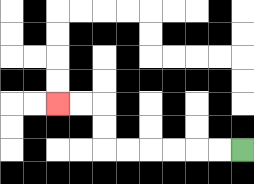{'start': '[10, 6]', 'end': '[2, 4]', 'path_directions': 'L,L,L,L,L,L,U,U,L,L', 'path_coordinates': '[[10, 6], [9, 6], [8, 6], [7, 6], [6, 6], [5, 6], [4, 6], [4, 5], [4, 4], [3, 4], [2, 4]]'}